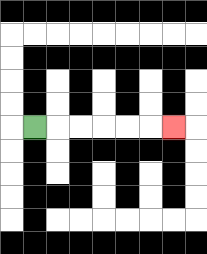{'start': '[1, 5]', 'end': '[7, 5]', 'path_directions': 'R,R,R,R,R,R', 'path_coordinates': '[[1, 5], [2, 5], [3, 5], [4, 5], [5, 5], [6, 5], [7, 5]]'}